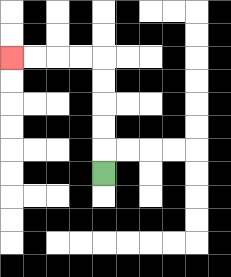{'start': '[4, 7]', 'end': '[0, 2]', 'path_directions': 'U,U,U,U,U,L,L,L,L', 'path_coordinates': '[[4, 7], [4, 6], [4, 5], [4, 4], [4, 3], [4, 2], [3, 2], [2, 2], [1, 2], [0, 2]]'}